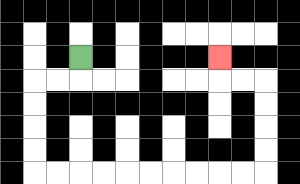{'start': '[3, 2]', 'end': '[9, 2]', 'path_directions': 'D,L,L,D,D,D,D,R,R,R,R,R,R,R,R,R,R,U,U,U,U,L,L,U', 'path_coordinates': '[[3, 2], [3, 3], [2, 3], [1, 3], [1, 4], [1, 5], [1, 6], [1, 7], [2, 7], [3, 7], [4, 7], [5, 7], [6, 7], [7, 7], [8, 7], [9, 7], [10, 7], [11, 7], [11, 6], [11, 5], [11, 4], [11, 3], [10, 3], [9, 3], [9, 2]]'}